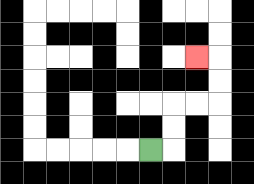{'start': '[6, 6]', 'end': '[8, 2]', 'path_directions': 'R,U,U,R,R,U,U,L', 'path_coordinates': '[[6, 6], [7, 6], [7, 5], [7, 4], [8, 4], [9, 4], [9, 3], [9, 2], [8, 2]]'}